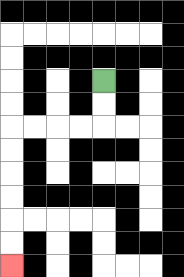{'start': '[4, 3]', 'end': '[0, 11]', 'path_directions': 'D,D,L,L,L,L,D,D,D,D,D,D', 'path_coordinates': '[[4, 3], [4, 4], [4, 5], [3, 5], [2, 5], [1, 5], [0, 5], [0, 6], [0, 7], [0, 8], [0, 9], [0, 10], [0, 11]]'}